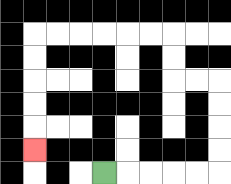{'start': '[4, 7]', 'end': '[1, 6]', 'path_directions': 'R,R,R,R,R,U,U,U,U,L,L,U,U,L,L,L,L,L,L,D,D,D,D,D', 'path_coordinates': '[[4, 7], [5, 7], [6, 7], [7, 7], [8, 7], [9, 7], [9, 6], [9, 5], [9, 4], [9, 3], [8, 3], [7, 3], [7, 2], [7, 1], [6, 1], [5, 1], [4, 1], [3, 1], [2, 1], [1, 1], [1, 2], [1, 3], [1, 4], [1, 5], [1, 6]]'}